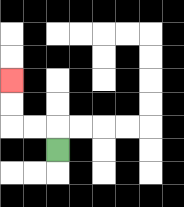{'start': '[2, 6]', 'end': '[0, 3]', 'path_directions': 'U,L,L,U,U', 'path_coordinates': '[[2, 6], [2, 5], [1, 5], [0, 5], [0, 4], [0, 3]]'}